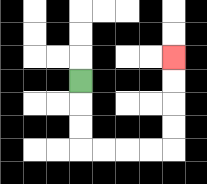{'start': '[3, 3]', 'end': '[7, 2]', 'path_directions': 'D,D,D,R,R,R,R,U,U,U,U', 'path_coordinates': '[[3, 3], [3, 4], [3, 5], [3, 6], [4, 6], [5, 6], [6, 6], [7, 6], [7, 5], [7, 4], [7, 3], [7, 2]]'}